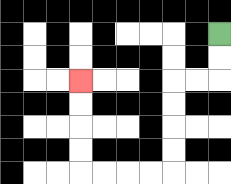{'start': '[9, 1]', 'end': '[3, 3]', 'path_directions': 'D,D,L,L,D,D,D,D,L,L,L,L,U,U,U,U', 'path_coordinates': '[[9, 1], [9, 2], [9, 3], [8, 3], [7, 3], [7, 4], [7, 5], [7, 6], [7, 7], [6, 7], [5, 7], [4, 7], [3, 7], [3, 6], [3, 5], [3, 4], [3, 3]]'}